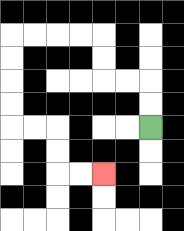{'start': '[6, 5]', 'end': '[4, 7]', 'path_directions': 'U,U,L,L,U,U,L,L,L,L,D,D,D,D,R,R,D,D,R,R', 'path_coordinates': '[[6, 5], [6, 4], [6, 3], [5, 3], [4, 3], [4, 2], [4, 1], [3, 1], [2, 1], [1, 1], [0, 1], [0, 2], [0, 3], [0, 4], [0, 5], [1, 5], [2, 5], [2, 6], [2, 7], [3, 7], [4, 7]]'}